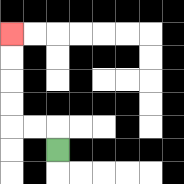{'start': '[2, 6]', 'end': '[0, 1]', 'path_directions': 'U,L,L,U,U,U,U', 'path_coordinates': '[[2, 6], [2, 5], [1, 5], [0, 5], [0, 4], [0, 3], [0, 2], [0, 1]]'}